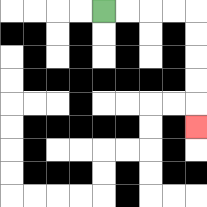{'start': '[4, 0]', 'end': '[8, 5]', 'path_directions': 'R,R,R,R,D,D,D,D,D', 'path_coordinates': '[[4, 0], [5, 0], [6, 0], [7, 0], [8, 0], [8, 1], [8, 2], [8, 3], [8, 4], [8, 5]]'}